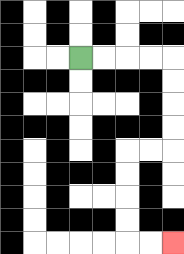{'start': '[3, 2]', 'end': '[7, 10]', 'path_directions': 'R,R,R,R,D,D,D,D,L,L,D,D,D,D,R,R', 'path_coordinates': '[[3, 2], [4, 2], [5, 2], [6, 2], [7, 2], [7, 3], [7, 4], [7, 5], [7, 6], [6, 6], [5, 6], [5, 7], [5, 8], [5, 9], [5, 10], [6, 10], [7, 10]]'}